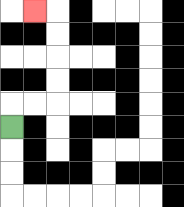{'start': '[0, 5]', 'end': '[1, 0]', 'path_directions': 'U,R,R,U,U,U,U,L', 'path_coordinates': '[[0, 5], [0, 4], [1, 4], [2, 4], [2, 3], [2, 2], [2, 1], [2, 0], [1, 0]]'}